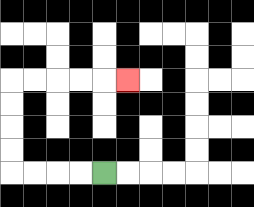{'start': '[4, 7]', 'end': '[5, 3]', 'path_directions': 'L,L,L,L,U,U,U,U,R,R,R,R,R', 'path_coordinates': '[[4, 7], [3, 7], [2, 7], [1, 7], [0, 7], [0, 6], [0, 5], [0, 4], [0, 3], [1, 3], [2, 3], [3, 3], [4, 3], [5, 3]]'}